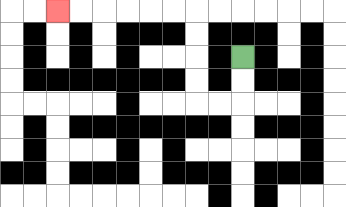{'start': '[10, 2]', 'end': '[2, 0]', 'path_directions': 'D,D,L,L,U,U,U,U,L,L,L,L,L,L', 'path_coordinates': '[[10, 2], [10, 3], [10, 4], [9, 4], [8, 4], [8, 3], [8, 2], [8, 1], [8, 0], [7, 0], [6, 0], [5, 0], [4, 0], [3, 0], [2, 0]]'}